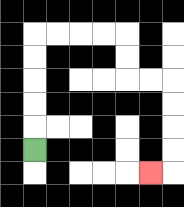{'start': '[1, 6]', 'end': '[6, 7]', 'path_directions': 'U,U,U,U,U,R,R,R,R,D,D,R,R,D,D,D,D,L', 'path_coordinates': '[[1, 6], [1, 5], [1, 4], [1, 3], [1, 2], [1, 1], [2, 1], [3, 1], [4, 1], [5, 1], [5, 2], [5, 3], [6, 3], [7, 3], [7, 4], [7, 5], [7, 6], [7, 7], [6, 7]]'}